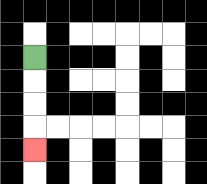{'start': '[1, 2]', 'end': '[1, 6]', 'path_directions': 'D,D,D,D', 'path_coordinates': '[[1, 2], [1, 3], [1, 4], [1, 5], [1, 6]]'}